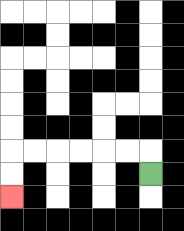{'start': '[6, 7]', 'end': '[0, 8]', 'path_directions': 'U,L,L,L,L,L,L,D,D', 'path_coordinates': '[[6, 7], [6, 6], [5, 6], [4, 6], [3, 6], [2, 6], [1, 6], [0, 6], [0, 7], [0, 8]]'}